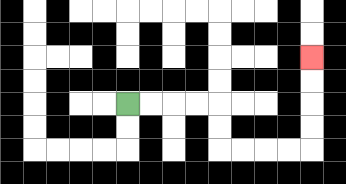{'start': '[5, 4]', 'end': '[13, 2]', 'path_directions': 'R,R,R,R,D,D,R,R,R,R,U,U,U,U', 'path_coordinates': '[[5, 4], [6, 4], [7, 4], [8, 4], [9, 4], [9, 5], [9, 6], [10, 6], [11, 6], [12, 6], [13, 6], [13, 5], [13, 4], [13, 3], [13, 2]]'}